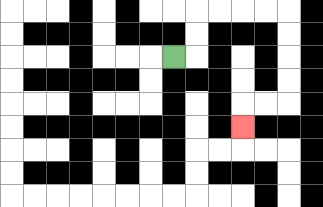{'start': '[7, 2]', 'end': '[10, 5]', 'path_directions': 'R,U,U,R,R,R,R,D,D,D,D,L,L,D', 'path_coordinates': '[[7, 2], [8, 2], [8, 1], [8, 0], [9, 0], [10, 0], [11, 0], [12, 0], [12, 1], [12, 2], [12, 3], [12, 4], [11, 4], [10, 4], [10, 5]]'}